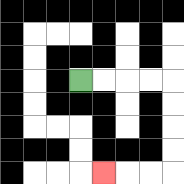{'start': '[3, 3]', 'end': '[4, 7]', 'path_directions': 'R,R,R,R,D,D,D,D,L,L,L', 'path_coordinates': '[[3, 3], [4, 3], [5, 3], [6, 3], [7, 3], [7, 4], [7, 5], [7, 6], [7, 7], [6, 7], [5, 7], [4, 7]]'}